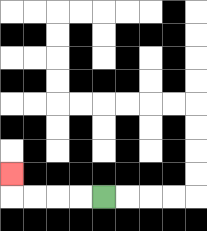{'start': '[4, 8]', 'end': '[0, 7]', 'path_directions': 'L,L,L,L,U', 'path_coordinates': '[[4, 8], [3, 8], [2, 8], [1, 8], [0, 8], [0, 7]]'}